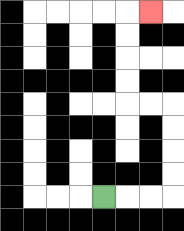{'start': '[4, 8]', 'end': '[6, 0]', 'path_directions': 'R,R,R,U,U,U,U,L,L,U,U,U,U,R', 'path_coordinates': '[[4, 8], [5, 8], [6, 8], [7, 8], [7, 7], [7, 6], [7, 5], [7, 4], [6, 4], [5, 4], [5, 3], [5, 2], [5, 1], [5, 0], [6, 0]]'}